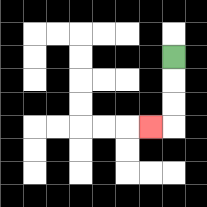{'start': '[7, 2]', 'end': '[6, 5]', 'path_directions': 'D,D,D,L', 'path_coordinates': '[[7, 2], [7, 3], [7, 4], [7, 5], [6, 5]]'}